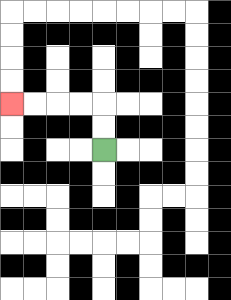{'start': '[4, 6]', 'end': '[0, 4]', 'path_directions': 'U,U,L,L,L,L', 'path_coordinates': '[[4, 6], [4, 5], [4, 4], [3, 4], [2, 4], [1, 4], [0, 4]]'}